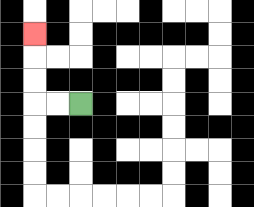{'start': '[3, 4]', 'end': '[1, 1]', 'path_directions': 'L,L,U,U,U', 'path_coordinates': '[[3, 4], [2, 4], [1, 4], [1, 3], [1, 2], [1, 1]]'}